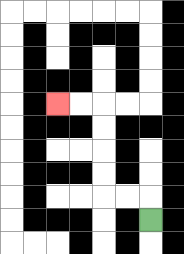{'start': '[6, 9]', 'end': '[2, 4]', 'path_directions': 'U,L,L,U,U,U,U,L,L', 'path_coordinates': '[[6, 9], [6, 8], [5, 8], [4, 8], [4, 7], [4, 6], [4, 5], [4, 4], [3, 4], [2, 4]]'}